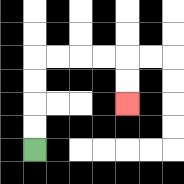{'start': '[1, 6]', 'end': '[5, 4]', 'path_directions': 'U,U,U,U,R,R,R,R,D,D', 'path_coordinates': '[[1, 6], [1, 5], [1, 4], [1, 3], [1, 2], [2, 2], [3, 2], [4, 2], [5, 2], [5, 3], [5, 4]]'}